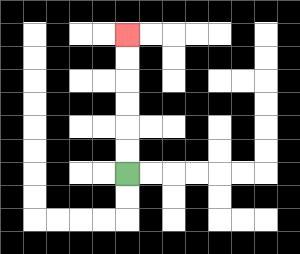{'start': '[5, 7]', 'end': '[5, 1]', 'path_directions': 'U,U,U,U,U,U', 'path_coordinates': '[[5, 7], [5, 6], [5, 5], [5, 4], [5, 3], [5, 2], [5, 1]]'}